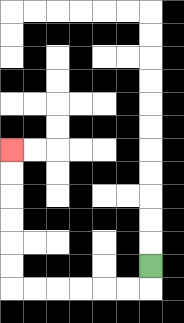{'start': '[6, 11]', 'end': '[0, 6]', 'path_directions': 'D,L,L,L,L,L,L,U,U,U,U,U,U', 'path_coordinates': '[[6, 11], [6, 12], [5, 12], [4, 12], [3, 12], [2, 12], [1, 12], [0, 12], [0, 11], [0, 10], [0, 9], [0, 8], [0, 7], [0, 6]]'}